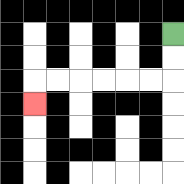{'start': '[7, 1]', 'end': '[1, 4]', 'path_directions': 'D,D,L,L,L,L,L,L,D', 'path_coordinates': '[[7, 1], [7, 2], [7, 3], [6, 3], [5, 3], [4, 3], [3, 3], [2, 3], [1, 3], [1, 4]]'}